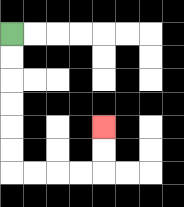{'start': '[0, 1]', 'end': '[4, 5]', 'path_directions': 'D,D,D,D,D,D,R,R,R,R,U,U', 'path_coordinates': '[[0, 1], [0, 2], [0, 3], [0, 4], [0, 5], [0, 6], [0, 7], [1, 7], [2, 7], [3, 7], [4, 7], [4, 6], [4, 5]]'}